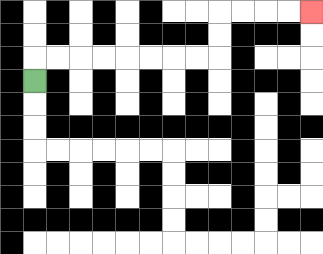{'start': '[1, 3]', 'end': '[13, 0]', 'path_directions': 'U,R,R,R,R,R,R,R,R,U,U,R,R,R,R', 'path_coordinates': '[[1, 3], [1, 2], [2, 2], [3, 2], [4, 2], [5, 2], [6, 2], [7, 2], [8, 2], [9, 2], [9, 1], [9, 0], [10, 0], [11, 0], [12, 0], [13, 0]]'}